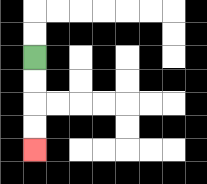{'start': '[1, 2]', 'end': '[1, 6]', 'path_directions': 'D,D,D,D', 'path_coordinates': '[[1, 2], [1, 3], [1, 4], [1, 5], [1, 6]]'}